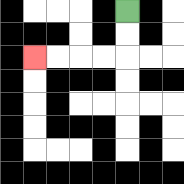{'start': '[5, 0]', 'end': '[1, 2]', 'path_directions': 'D,D,L,L,L,L', 'path_coordinates': '[[5, 0], [5, 1], [5, 2], [4, 2], [3, 2], [2, 2], [1, 2]]'}